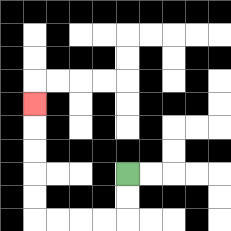{'start': '[5, 7]', 'end': '[1, 4]', 'path_directions': 'D,D,L,L,L,L,U,U,U,U,U', 'path_coordinates': '[[5, 7], [5, 8], [5, 9], [4, 9], [3, 9], [2, 9], [1, 9], [1, 8], [1, 7], [1, 6], [1, 5], [1, 4]]'}